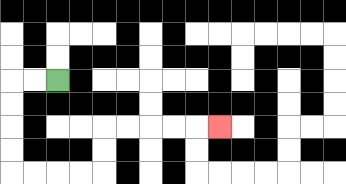{'start': '[2, 3]', 'end': '[9, 5]', 'path_directions': 'L,L,D,D,D,D,R,R,R,R,U,U,R,R,R,R,R', 'path_coordinates': '[[2, 3], [1, 3], [0, 3], [0, 4], [0, 5], [0, 6], [0, 7], [1, 7], [2, 7], [3, 7], [4, 7], [4, 6], [4, 5], [5, 5], [6, 5], [7, 5], [8, 5], [9, 5]]'}